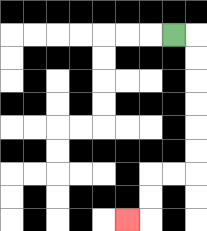{'start': '[7, 1]', 'end': '[5, 9]', 'path_directions': 'R,D,D,D,D,D,D,L,L,D,D,L', 'path_coordinates': '[[7, 1], [8, 1], [8, 2], [8, 3], [8, 4], [8, 5], [8, 6], [8, 7], [7, 7], [6, 7], [6, 8], [6, 9], [5, 9]]'}